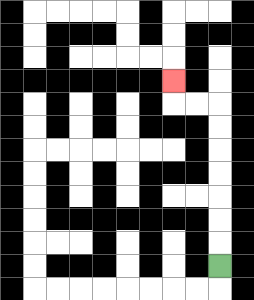{'start': '[9, 11]', 'end': '[7, 3]', 'path_directions': 'U,U,U,U,U,U,U,L,L,U', 'path_coordinates': '[[9, 11], [9, 10], [9, 9], [9, 8], [9, 7], [9, 6], [9, 5], [9, 4], [8, 4], [7, 4], [7, 3]]'}